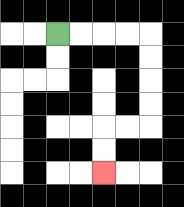{'start': '[2, 1]', 'end': '[4, 7]', 'path_directions': 'R,R,R,R,D,D,D,D,L,L,D,D', 'path_coordinates': '[[2, 1], [3, 1], [4, 1], [5, 1], [6, 1], [6, 2], [6, 3], [6, 4], [6, 5], [5, 5], [4, 5], [4, 6], [4, 7]]'}